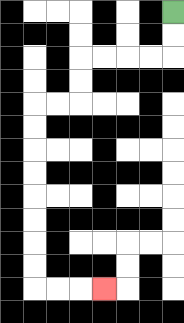{'start': '[7, 0]', 'end': '[4, 12]', 'path_directions': 'D,D,L,L,L,L,D,D,L,L,D,D,D,D,D,D,D,D,R,R,R', 'path_coordinates': '[[7, 0], [7, 1], [7, 2], [6, 2], [5, 2], [4, 2], [3, 2], [3, 3], [3, 4], [2, 4], [1, 4], [1, 5], [1, 6], [1, 7], [1, 8], [1, 9], [1, 10], [1, 11], [1, 12], [2, 12], [3, 12], [4, 12]]'}